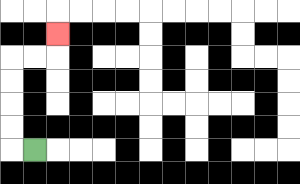{'start': '[1, 6]', 'end': '[2, 1]', 'path_directions': 'L,U,U,U,U,R,R,U', 'path_coordinates': '[[1, 6], [0, 6], [0, 5], [0, 4], [0, 3], [0, 2], [1, 2], [2, 2], [2, 1]]'}